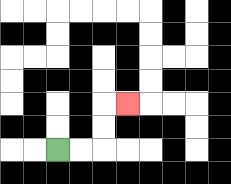{'start': '[2, 6]', 'end': '[5, 4]', 'path_directions': 'R,R,U,U,R', 'path_coordinates': '[[2, 6], [3, 6], [4, 6], [4, 5], [4, 4], [5, 4]]'}